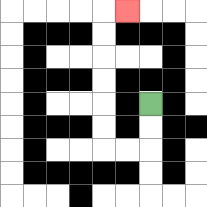{'start': '[6, 4]', 'end': '[5, 0]', 'path_directions': 'D,D,L,L,U,U,U,U,U,U,R', 'path_coordinates': '[[6, 4], [6, 5], [6, 6], [5, 6], [4, 6], [4, 5], [4, 4], [4, 3], [4, 2], [4, 1], [4, 0], [5, 0]]'}